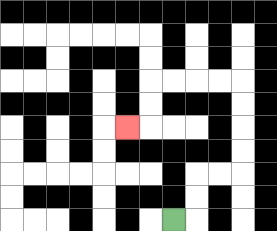{'start': '[7, 9]', 'end': '[5, 5]', 'path_directions': 'R,U,U,R,R,U,U,U,U,L,L,L,L,D,D,L', 'path_coordinates': '[[7, 9], [8, 9], [8, 8], [8, 7], [9, 7], [10, 7], [10, 6], [10, 5], [10, 4], [10, 3], [9, 3], [8, 3], [7, 3], [6, 3], [6, 4], [6, 5], [5, 5]]'}